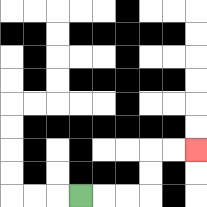{'start': '[3, 8]', 'end': '[8, 6]', 'path_directions': 'R,R,R,U,U,R,R', 'path_coordinates': '[[3, 8], [4, 8], [5, 8], [6, 8], [6, 7], [6, 6], [7, 6], [8, 6]]'}